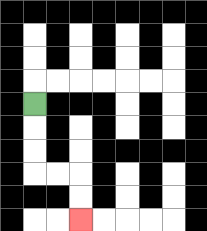{'start': '[1, 4]', 'end': '[3, 9]', 'path_directions': 'D,D,D,R,R,D,D', 'path_coordinates': '[[1, 4], [1, 5], [1, 6], [1, 7], [2, 7], [3, 7], [3, 8], [3, 9]]'}